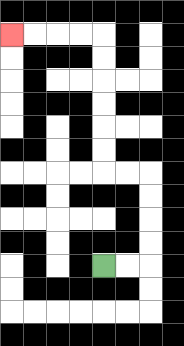{'start': '[4, 11]', 'end': '[0, 1]', 'path_directions': 'R,R,U,U,U,U,L,L,U,U,U,U,U,U,L,L,L,L', 'path_coordinates': '[[4, 11], [5, 11], [6, 11], [6, 10], [6, 9], [6, 8], [6, 7], [5, 7], [4, 7], [4, 6], [4, 5], [4, 4], [4, 3], [4, 2], [4, 1], [3, 1], [2, 1], [1, 1], [0, 1]]'}